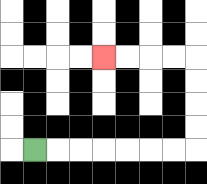{'start': '[1, 6]', 'end': '[4, 2]', 'path_directions': 'R,R,R,R,R,R,R,U,U,U,U,L,L,L,L', 'path_coordinates': '[[1, 6], [2, 6], [3, 6], [4, 6], [5, 6], [6, 6], [7, 6], [8, 6], [8, 5], [8, 4], [8, 3], [8, 2], [7, 2], [6, 2], [5, 2], [4, 2]]'}